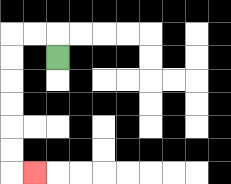{'start': '[2, 2]', 'end': '[1, 7]', 'path_directions': 'U,L,L,D,D,D,D,D,D,R', 'path_coordinates': '[[2, 2], [2, 1], [1, 1], [0, 1], [0, 2], [0, 3], [0, 4], [0, 5], [0, 6], [0, 7], [1, 7]]'}